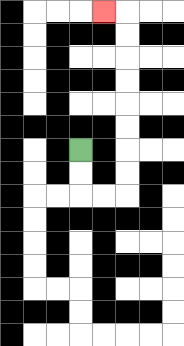{'start': '[3, 6]', 'end': '[4, 0]', 'path_directions': 'D,D,R,R,U,U,U,U,U,U,U,U,L', 'path_coordinates': '[[3, 6], [3, 7], [3, 8], [4, 8], [5, 8], [5, 7], [5, 6], [5, 5], [5, 4], [5, 3], [5, 2], [5, 1], [5, 0], [4, 0]]'}